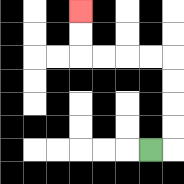{'start': '[6, 6]', 'end': '[3, 0]', 'path_directions': 'R,U,U,U,U,L,L,L,L,U,U', 'path_coordinates': '[[6, 6], [7, 6], [7, 5], [7, 4], [7, 3], [7, 2], [6, 2], [5, 2], [4, 2], [3, 2], [3, 1], [3, 0]]'}